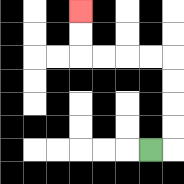{'start': '[6, 6]', 'end': '[3, 0]', 'path_directions': 'R,U,U,U,U,L,L,L,L,U,U', 'path_coordinates': '[[6, 6], [7, 6], [7, 5], [7, 4], [7, 3], [7, 2], [6, 2], [5, 2], [4, 2], [3, 2], [3, 1], [3, 0]]'}